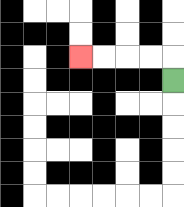{'start': '[7, 3]', 'end': '[3, 2]', 'path_directions': 'U,L,L,L,L', 'path_coordinates': '[[7, 3], [7, 2], [6, 2], [5, 2], [4, 2], [3, 2]]'}